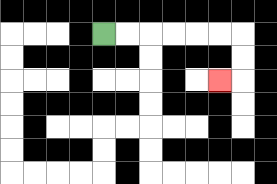{'start': '[4, 1]', 'end': '[9, 3]', 'path_directions': 'R,R,R,R,R,R,D,D,L', 'path_coordinates': '[[4, 1], [5, 1], [6, 1], [7, 1], [8, 1], [9, 1], [10, 1], [10, 2], [10, 3], [9, 3]]'}